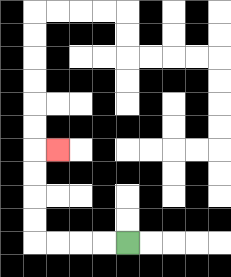{'start': '[5, 10]', 'end': '[2, 6]', 'path_directions': 'L,L,L,L,U,U,U,U,R', 'path_coordinates': '[[5, 10], [4, 10], [3, 10], [2, 10], [1, 10], [1, 9], [1, 8], [1, 7], [1, 6], [2, 6]]'}